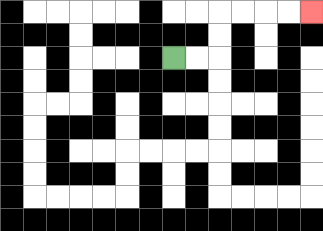{'start': '[7, 2]', 'end': '[13, 0]', 'path_directions': 'R,R,U,U,R,R,R,R', 'path_coordinates': '[[7, 2], [8, 2], [9, 2], [9, 1], [9, 0], [10, 0], [11, 0], [12, 0], [13, 0]]'}